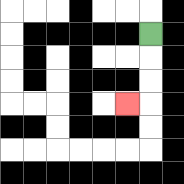{'start': '[6, 1]', 'end': '[5, 4]', 'path_directions': 'D,D,D,L', 'path_coordinates': '[[6, 1], [6, 2], [6, 3], [6, 4], [5, 4]]'}